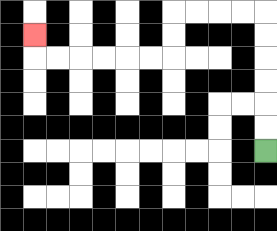{'start': '[11, 6]', 'end': '[1, 1]', 'path_directions': 'U,U,U,U,U,U,L,L,L,L,D,D,L,L,L,L,L,L,U', 'path_coordinates': '[[11, 6], [11, 5], [11, 4], [11, 3], [11, 2], [11, 1], [11, 0], [10, 0], [9, 0], [8, 0], [7, 0], [7, 1], [7, 2], [6, 2], [5, 2], [4, 2], [3, 2], [2, 2], [1, 2], [1, 1]]'}